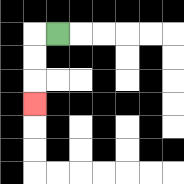{'start': '[2, 1]', 'end': '[1, 4]', 'path_directions': 'L,D,D,D', 'path_coordinates': '[[2, 1], [1, 1], [1, 2], [1, 3], [1, 4]]'}